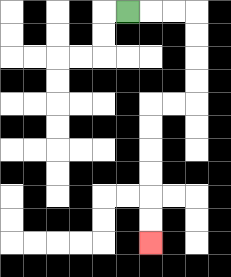{'start': '[5, 0]', 'end': '[6, 10]', 'path_directions': 'R,R,R,D,D,D,D,L,L,D,D,D,D,D,D', 'path_coordinates': '[[5, 0], [6, 0], [7, 0], [8, 0], [8, 1], [8, 2], [8, 3], [8, 4], [7, 4], [6, 4], [6, 5], [6, 6], [6, 7], [6, 8], [6, 9], [6, 10]]'}